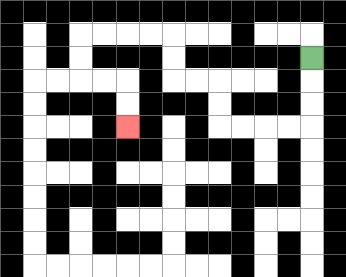{'start': '[13, 2]', 'end': '[5, 5]', 'path_directions': 'D,D,D,L,L,L,L,U,U,L,L,U,U,L,L,L,L,D,D,R,R,D,D', 'path_coordinates': '[[13, 2], [13, 3], [13, 4], [13, 5], [12, 5], [11, 5], [10, 5], [9, 5], [9, 4], [9, 3], [8, 3], [7, 3], [7, 2], [7, 1], [6, 1], [5, 1], [4, 1], [3, 1], [3, 2], [3, 3], [4, 3], [5, 3], [5, 4], [5, 5]]'}